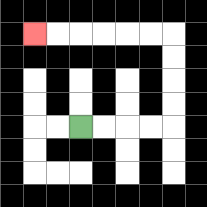{'start': '[3, 5]', 'end': '[1, 1]', 'path_directions': 'R,R,R,R,U,U,U,U,L,L,L,L,L,L', 'path_coordinates': '[[3, 5], [4, 5], [5, 5], [6, 5], [7, 5], [7, 4], [7, 3], [7, 2], [7, 1], [6, 1], [5, 1], [4, 1], [3, 1], [2, 1], [1, 1]]'}